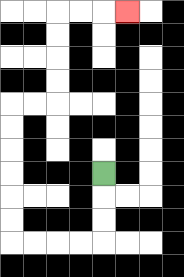{'start': '[4, 7]', 'end': '[5, 0]', 'path_directions': 'D,D,D,L,L,L,L,U,U,U,U,U,U,R,R,U,U,U,U,R,R,R', 'path_coordinates': '[[4, 7], [4, 8], [4, 9], [4, 10], [3, 10], [2, 10], [1, 10], [0, 10], [0, 9], [0, 8], [0, 7], [0, 6], [0, 5], [0, 4], [1, 4], [2, 4], [2, 3], [2, 2], [2, 1], [2, 0], [3, 0], [4, 0], [5, 0]]'}